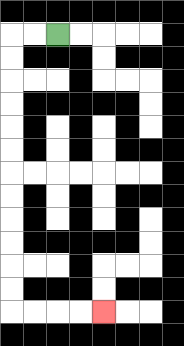{'start': '[2, 1]', 'end': '[4, 13]', 'path_directions': 'L,L,D,D,D,D,D,D,D,D,D,D,D,D,R,R,R,R', 'path_coordinates': '[[2, 1], [1, 1], [0, 1], [0, 2], [0, 3], [0, 4], [0, 5], [0, 6], [0, 7], [0, 8], [0, 9], [0, 10], [0, 11], [0, 12], [0, 13], [1, 13], [2, 13], [3, 13], [4, 13]]'}